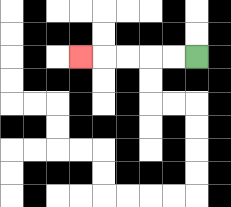{'start': '[8, 2]', 'end': '[3, 2]', 'path_directions': 'L,L,L,L,L', 'path_coordinates': '[[8, 2], [7, 2], [6, 2], [5, 2], [4, 2], [3, 2]]'}